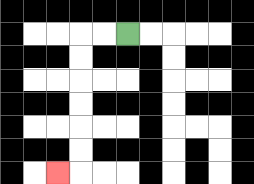{'start': '[5, 1]', 'end': '[2, 7]', 'path_directions': 'L,L,D,D,D,D,D,D,L', 'path_coordinates': '[[5, 1], [4, 1], [3, 1], [3, 2], [3, 3], [3, 4], [3, 5], [3, 6], [3, 7], [2, 7]]'}